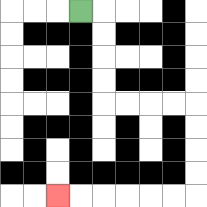{'start': '[3, 0]', 'end': '[2, 8]', 'path_directions': 'R,D,D,D,D,R,R,R,R,D,D,D,D,L,L,L,L,L,L', 'path_coordinates': '[[3, 0], [4, 0], [4, 1], [4, 2], [4, 3], [4, 4], [5, 4], [6, 4], [7, 4], [8, 4], [8, 5], [8, 6], [8, 7], [8, 8], [7, 8], [6, 8], [5, 8], [4, 8], [3, 8], [2, 8]]'}